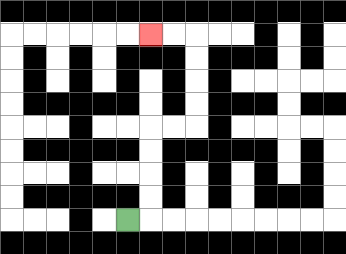{'start': '[5, 9]', 'end': '[6, 1]', 'path_directions': 'R,U,U,U,U,R,R,U,U,U,U,L,L', 'path_coordinates': '[[5, 9], [6, 9], [6, 8], [6, 7], [6, 6], [6, 5], [7, 5], [8, 5], [8, 4], [8, 3], [8, 2], [8, 1], [7, 1], [6, 1]]'}